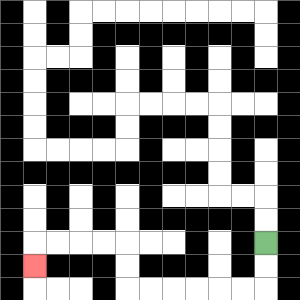{'start': '[11, 10]', 'end': '[1, 11]', 'path_directions': 'D,D,L,L,L,L,L,L,U,U,L,L,L,L,D', 'path_coordinates': '[[11, 10], [11, 11], [11, 12], [10, 12], [9, 12], [8, 12], [7, 12], [6, 12], [5, 12], [5, 11], [5, 10], [4, 10], [3, 10], [2, 10], [1, 10], [1, 11]]'}